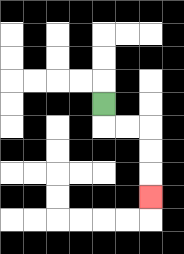{'start': '[4, 4]', 'end': '[6, 8]', 'path_directions': 'D,R,R,D,D,D', 'path_coordinates': '[[4, 4], [4, 5], [5, 5], [6, 5], [6, 6], [6, 7], [6, 8]]'}